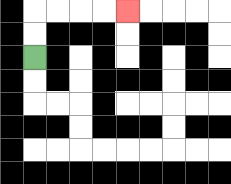{'start': '[1, 2]', 'end': '[5, 0]', 'path_directions': 'U,U,R,R,R,R', 'path_coordinates': '[[1, 2], [1, 1], [1, 0], [2, 0], [3, 0], [4, 0], [5, 0]]'}